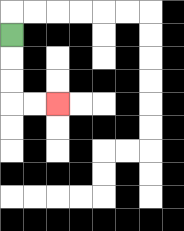{'start': '[0, 1]', 'end': '[2, 4]', 'path_directions': 'D,D,D,R,R', 'path_coordinates': '[[0, 1], [0, 2], [0, 3], [0, 4], [1, 4], [2, 4]]'}